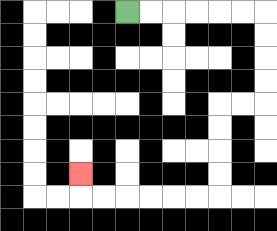{'start': '[5, 0]', 'end': '[3, 7]', 'path_directions': 'R,R,R,R,R,R,D,D,D,D,L,L,D,D,D,D,L,L,L,L,L,L,U', 'path_coordinates': '[[5, 0], [6, 0], [7, 0], [8, 0], [9, 0], [10, 0], [11, 0], [11, 1], [11, 2], [11, 3], [11, 4], [10, 4], [9, 4], [9, 5], [9, 6], [9, 7], [9, 8], [8, 8], [7, 8], [6, 8], [5, 8], [4, 8], [3, 8], [3, 7]]'}